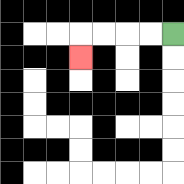{'start': '[7, 1]', 'end': '[3, 2]', 'path_directions': 'L,L,L,L,D', 'path_coordinates': '[[7, 1], [6, 1], [5, 1], [4, 1], [3, 1], [3, 2]]'}